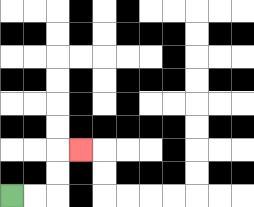{'start': '[0, 8]', 'end': '[3, 6]', 'path_directions': 'R,R,U,U,R', 'path_coordinates': '[[0, 8], [1, 8], [2, 8], [2, 7], [2, 6], [3, 6]]'}